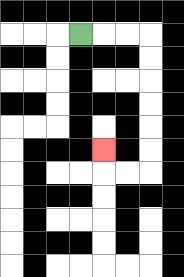{'start': '[3, 1]', 'end': '[4, 6]', 'path_directions': 'R,R,R,D,D,D,D,D,D,L,L,U', 'path_coordinates': '[[3, 1], [4, 1], [5, 1], [6, 1], [6, 2], [6, 3], [6, 4], [6, 5], [6, 6], [6, 7], [5, 7], [4, 7], [4, 6]]'}